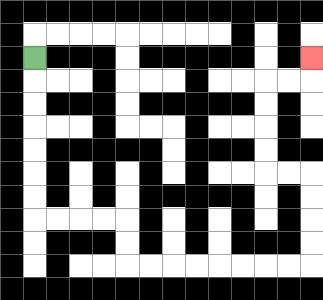{'start': '[1, 2]', 'end': '[13, 2]', 'path_directions': 'D,D,D,D,D,D,D,R,R,R,R,D,D,R,R,R,R,R,R,R,R,U,U,U,U,L,L,U,U,U,U,R,R,U', 'path_coordinates': '[[1, 2], [1, 3], [1, 4], [1, 5], [1, 6], [1, 7], [1, 8], [1, 9], [2, 9], [3, 9], [4, 9], [5, 9], [5, 10], [5, 11], [6, 11], [7, 11], [8, 11], [9, 11], [10, 11], [11, 11], [12, 11], [13, 11], [13, 10], [13, 9], [13, 8], [13, 7], [12, 7], [11, 7], [11, 6], [11, 5], [11, 4], [11, 3], [12, 3], [13, 3], [13, 2]]'}